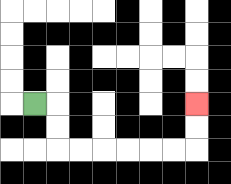{'start': '[1, 4]', 'end': '[8, 4]', 'path_directions': 'R,D,D,R,R,R,R,R,R,U,U', 'path_coordinates': '[[1, 4], [2, 4], [2, 5], [2, 6], [3, 6], [4, 6], [5, 6], [6, 6], [7, 6], [8, 6], [8, 5], [8, 4]]'}